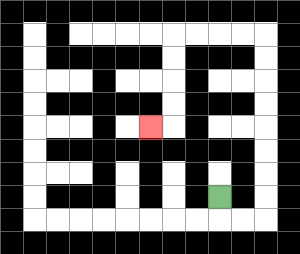{'start': '[9, 8]', 'end': '[6, 5]', 'path_directions': 'D,R,R,U,U,U,U,U,U,U,U,L,L,L,L,D,D,D,D,L', 'path_coordinates': '[[9, 8], [9, 9], [10, 9], [11, 9], [11, 8], [11, 7], [11, 6], [11, 5], [11, 4], [11, 3], [11, 2], [11, 1], [10, 1], [9, 1], [8, 1], [7, 1], [7, 2], [7, 3], [7, 4], [7, 5], [6, 5]]'}